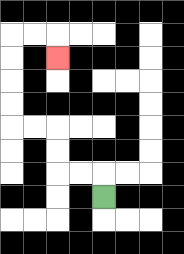{'start': '[4, 8]', 'end': '[2, 2]', 'path_directions': 'U,L,L,U,U,L,L,U,U,U,U,R,R,D', 'path_coordinates': '[[4, 8], [4, 7], [3, 7], [2, 7], [2, 6], [2, 5], [1, 5], [0, 5], [0, 4], [0, 3], [0, 2], [0, 1], [1, 1], [2, 1], [2, 2]]'}